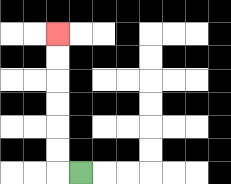{'start': '[3, 7]', 'end': '[2, 1]', 'path_directions': 'L,U,U,U,U,U,U', 'path_coordinates': '[[3, 7], [2, 7], [2, 6], [2, 5], [2, 4], [2, 3], [2, 2], [2, 1]]'}